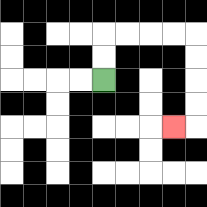{'start': '[4, 3]', 'end': '[7, 5]', 'path_directions': 'U,U,R,R,R,R,D,D,D,D,L', 'path_coordinates': '[[4, 3], [4, 2], [4, 1], [5, 1], [6, 1], [7, 1], [8, 1], [8, 2], [8, 3], [8, 4], [8, 5], [7, 5]]'}